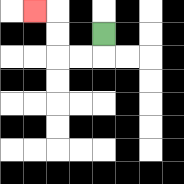{'start': '[4, 1]', 'end': '[1, 0]', 'path_directions': 'D,L,L,U,U,L', 'path_coordinates': '[[4, 1], [4, 2], [3, 2], [2, 2], [2, 1], [2, 0], [1, 0]]'}